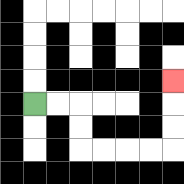{'start': '[1, 4]', 'end': '[7, 3]', 'path_directions': 'R,R,D,D,R,R,R,R,U,U,U', 'path_coordinates': '[[1, 4], [2, 4], [3, 4], [3, 5], [3, 6], [4, 6], [5, 6], [6, 6], [7, 6], [7, 5], [7, 4], [7, 3]]'}